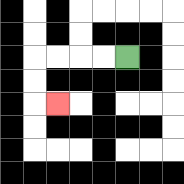{'start': '[5, 2]', 'end': '[2, 4]', 'path_directions': 'L,L,L,L,D,D,R', 'path_coordinates': '[[5, 2], [4, 2], [3, 2], [2, 2], [1, 2], [1, 3], [1, 4], [2, 4]]'}